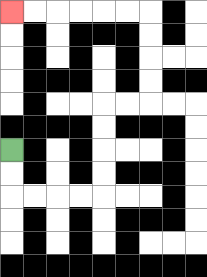{'start': '[0, 6]', 'end': '[0, 0]', 'path_directions': 'D,D,R,R,R,R,U,U,U,U,R,R,U,U,U,U,L,L,L,L,L,L', 'path_coordinates': '[[0, 6], [0, 7], [0, 8], [1, 8], [2, 8], [3, 8], [4, 8], [4, 7], [4, 6], [4, 5], [4, 4], [5, 4], [6, 4], [6, 3], [6, 2], [6, 1], [6, 0], [5, 0], [4, 0], [3, 0], [2, 0], [1, 0], [0, 0]]'}